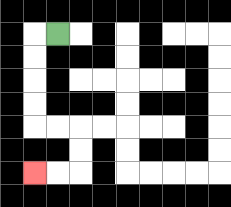{'start': '[2, 1]', 'end': '[1, 7]', 'path_directions': 'L,D,D,D,D,R,R,D,D,L,L', 'path_coordinates': '[[2, 1], [1, 1], [1, 2], [1, 3], [1, 4], [1, 5], [2, 5], [3, 5], [3, 6], [3, 7], [2, 7], [1, 7]]'}